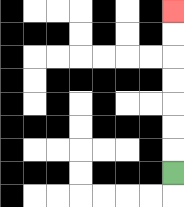{'start': '[7, 7]', 'end': '[7, 0]', 'path_directions': 'U,U,U,U,U,U,U', 'path_coordinates': '[[7, 7], [7, 6], [7, 5], [7, 4], [7, 3], [7, 2], [7, 1], [7, 0]]'}